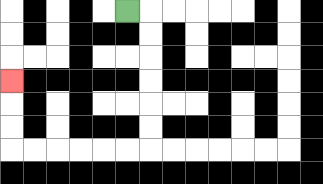{'start': '[5, 0]', 'end': '[0, 3]', 'path_directions': 'R,D,D,D,D,D,D,L,L,L,L,L,L,U,U,U', 'path_coordinates': '[[5, 0], [6, 0], [6, 1], [6, 2], [6, 3], [6, 4], [6, 5], [6, 6], [5, 6], [4, 6], [3, 6], [2, 6], [1, 6], [0, 6], [0, 5], [0, 4], [0, 3]]'}